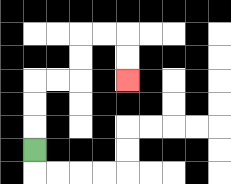{'start': '[1, 6]', 'end': '[5, 3]', 'path_directions': 'U,U,U,R,R,U,U,R,R,D,D', 'path_coordinates': '[[1, 6], [1, 5], [1, 4], [1, 3], [2, 3], [3, 3], [3, 2], [3, 1], [4, 1], [5, 1], [5, 2], [5, 3]]'}